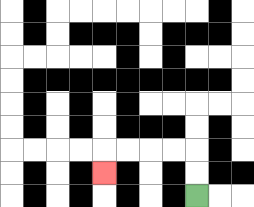{'start': '[8, 8]', 'end': '[4, 7]', 'path_directions': 'U,U,L,L,L,L,D', 'path_coordinates': '[[8, 8], [8, 7], [8, 6], [7, 6], [6, 6], [5, 6], [4, 6], [4, 7]]'}